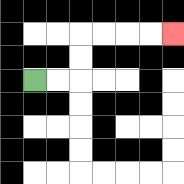{'start': '[1, 3]', 'end': '[7, 1]', 'path_directions': 'R,R,U,U,R,R,R,R', 'path_coordinates': '[[1, 3], [2, 3], [3, 3], [3, 2], [3, 1], [4, 1], [5, 1], [6, 1], [7, 1]]'}